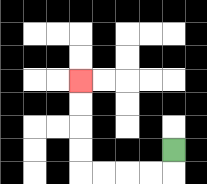{'start': '[7, 6]', 'end': '[3, 3]', 'path_directions': 'D,L,L,L,L,U,U,U,U', 'path_coordinates': '[[7, 6], [7, 7], [6, 7], [5, 7], [4, 7], [3, 7], [3, 6], [3, 5], [3, 4], [3, 3]]'}